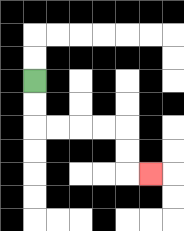{'start': '[1, 3]', 'end': '[6, 7]', 'path_directions': 'D,D,R,R,R,R,D,D,R', 'path_coordinates': '[[1, 3], [1, 4], [1, 5], [2, 5], [3, 5], [4, 5], [5, 5], [5, 6], [5, 7], [6, 7]]'}